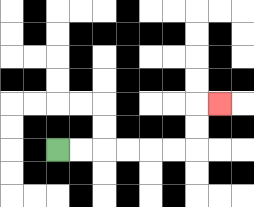{'start': '[2, 6]', 'end': '[9, 4]', 'path_directions': 'R,R,R,R,R,R,U,U,R', 'path_coordinates': '[[2, 6], [3, 6], [4, 6], [5, 6], [6, 6], [7, 6], [8, 6], [8, 5], [8, 4], [9, 4]]'}